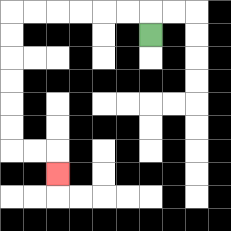{'start': '[6, 1]', 'end': '[2, 7]', 'path_directions': 'U,L,L,L,L,L,L,D,D,D,D,D,D,R,R,D', 'path_coordinates': '[[6, 1], [6, 0], [5, 0], [4, 0], [3, 0], [2, 0], [1, 0], [0, 0], [0, 1], [0, 2], [0, 3], [0, 4], [0, 5], [0, 6], [1, 6], [2, 6], [2, 7]]'}